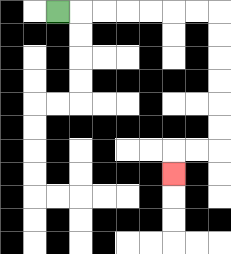{'start': '[2, 0]', 'end': '[7, 7]', 'path_directions': 'R,R,R,R,R,R,R,D,D,D,D,D,D,L,L,D', 'path_coordinates': '[[2, 0], [3, 0], [4, 0], [5, 0], [6, 0], [7, 0], [8, 0], [9, 0], [9, 1], [9, 2], [9, 3], [9, 4], [9, 5], [9, 6], [8, 6], [7, 6], [7, 7]]'}